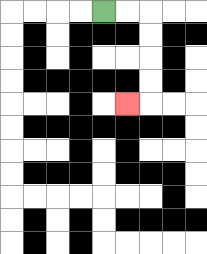{'start': '[4, 0]', 'end': '[5, 4]', 'path_directions': 'R,R,D,D,D,D,L', 'path_coordinates': '[[4, 0], [5, 0], [6, 0], [6, 1], [6, 2], [6, 3], [6, 4], [5, 4]]'}